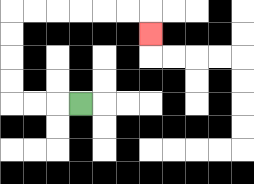{'start': '[3, 4]', 'end': '[6, 1]', 'path_directions': 'L,L,L,U,U,U,U,R,R,R,R,R,R,D', 'path_coordinates': '[[3, 4], [2, 4], [1, 4], [0, 4], [0, 3], [0, 2], [0, 1], [0, 0], [1, 0], [2, 0], [3, 0], [4, 0], [5, 0], [6, 0], [6, 1]]'}